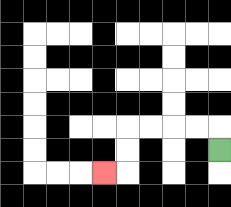{'start': '[9, 6]', 'end': '[4, 7]', 'path_directions': 'U,L,L,L,L,D,D,L', 'path_coordinates': '[[9, 6], [9, 5], [8, 5], [7, 5], [6, 5], [5, 5], [5, 6], [5, 7], [4, 7]]'}